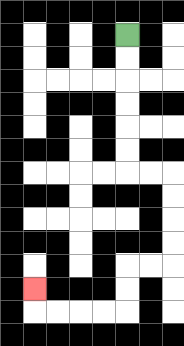{'start': '[5, 1]', 'end': '[1, 12]', 'path_directions': 'D,D,D,D,D,D,R,R,D,D,D,D,L,L,D,D,L,L,L,L,U', 'path_coordinates': '[[5, 1], [5, 2], [5, 3], [5, 4], [5, 5], [5, 6], [5, 7], [6, 7], [7, 7], [7, 8], [7, 9], [7, 10], [7, 11], [6, 11], [5, 11], [5, 12], [5, 13], [4, 13], [3, 13], [2, 13], [1, 13], [1, 12]]'}